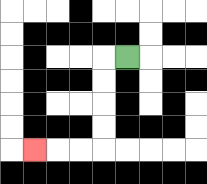{'start': '[5, 2]', 'end': '[1, 6]', 'path_directions': 'L,D,D,D,D,L,L,L', 'path_coordinates': '[[5, 2], [4, 2], [4, 3], [4, 4], [4, 5], [4, 6], [3, 6], [2, 6], [1, 6]]'}